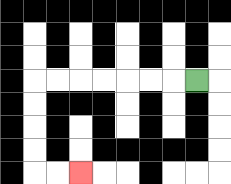{'start': '[8, 3]', 'end': '[3, 7]', 'path_directions': 'L,L,L,L,L,L,L,D,D,D,D,R,R', 'path_coordinates': '[[8, 3], [7, 3], [6, 3], [5, 3], [4, 3], [3, 3], [2, 3], [1, 3], [1, 4], [1, 5], [1, 6], [1, 7], [2, 7], [3, 7]]'}